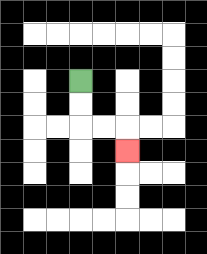{'start': '[3, 3]', 'end': '[5, 6]', 'path_directions': 'D,D,R,R,D', 'path_coordinates': '[[3, 3], [3, 4], [3, 5], [4, 5], [5, 5], [5, 6]]'}